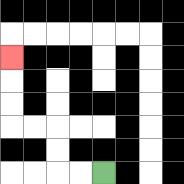{'start': '[4, 7]', 'end': '[0, 2]', 'path_directions': 'L,L,U,U,L,L,U,U,U', 'path_coordinates': '[[4, 7], [3, 7], [2, 7], [2, 6], [2, 5], [1, 5], [0, 5], [0, 4], [0, 3], [0, 2]]'}